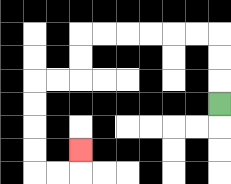{'start': '[9, 4]', 'end': '[3, 6]', 'path_directions': 'U,U,U,L,L,L,L,L,L,D,D,L,L,D,D,D,D,R,R,U', 'path_coordinates': '[[9, 4], [9, 3], [9, 2], [9, 1], [8, 1], [7, 1], [6, 1], [5, 1], [4, 1], [3, 1], [3, 2], [3, 3], [2, 3], [1, 3], [1, 4], [1, 5], [1, 6], [1, 7], [2, 7], [3, 7], [3, 6]]'}